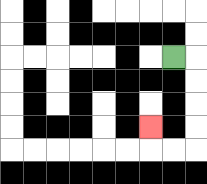{'start': '[7, 2]', 'end': '[6, 5]', 'path_directions': 'R,D,D,D,D,L,L,U', 'path_coordinates': '[[7, 2], [8, 2], [8, 3], [8, 4], [8, 5], [8, 6], [7, 6], [6, 6], [6, 5]]'}